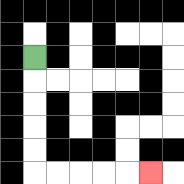{'start': '[1, 2]', 'end': '[6, 7]', 'path_directions': 'D,D,D,D,D,R,R,R,R,R', 'path_coordinates': '[[1, 2], [1, 3], [1, 4], [1, 5], [1, 6], [1, 7], [2, 7], [3, 7], [4, 7], [5, 7], [6, 7]]'}